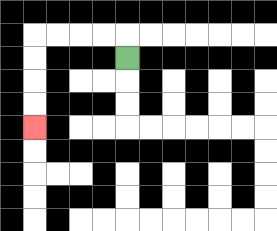{'start': '[5, 2]', 'end': '[1, 5]', 'path_directions': 'U,L,L,L,L,D,D,D,D', 'path_coordinates': '[[5, 2], [5, 1], [4, 1], [3, 1], [2, 1], [1, 1], [1, 2], [1, 3], [1, 4], [1, 5]]'}